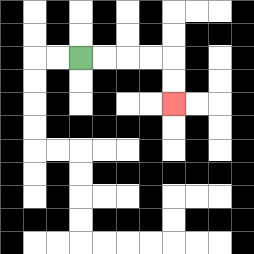{'start': '[3, 2]', 'end': '[7, 4]', 'path_directions': 'R,R,R,R,D,D', 'path_coordinates': '[[3, 2], [4, 2], [5, 2], [6, 2], [7, 2], [7, 3], [7, 4]]'}